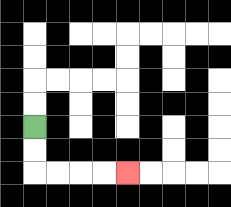{'start': '[1, 5]', 'end': '[5, 7]', 'path_directions': 'D,D,R,R,R,R', 'path_coordinates': '[[1, 5], [1, 6], [1, 7], [2, 7], [3, 7], [4, 7], [5, 7]]'}